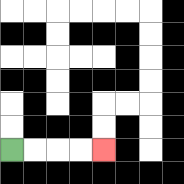{'start': '[0, 6]', 'end': '[4, 6]', 'path_directions': 'R,R,R,R', 'path_coordinates': '[[0, 6], [1, 6], [2, 6], [3, 6], [4, 6]]'}